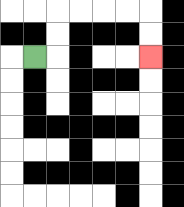{'start': '[1, 2]', 'end': '[6, 2]', 'path_directions': 'R,U,U,R,R,R,R,D,D', 'path_coordinates': '[[1, 2], [2, 2], [2, 1], [2, 0], [3, 0], [4, 0], [5, 0], [6, 0], [6, 1], [6, 2]]'}